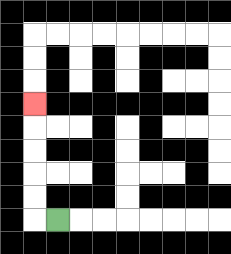{'start': '[2, 9]', 'end': '[1, 4]', 'path_directions': 'L,U,U,U,U,U', 'path_coordinates': '[[2, 9], [1, 9], [1, 8], [1, 7], [1, 6], [1, 5], [1, 4]]'}